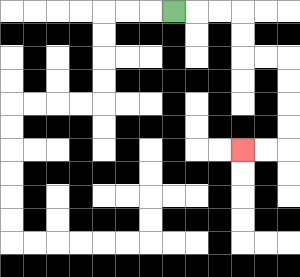{'start': '[7, 0]', 'end': '[10, 6]', 'path_directions': 'R,R,R,D,D,R,R,D,D,D,D,L,L', 'path_coordinates': '[[7, 0], [8, 0], [9, 0], [10, 0], [10, 1], [10, 2], [11, 2], [12, 2], [12, 3], [12, 4], [12, 5], [12, 6], [11, 6], [10, 6]]'}